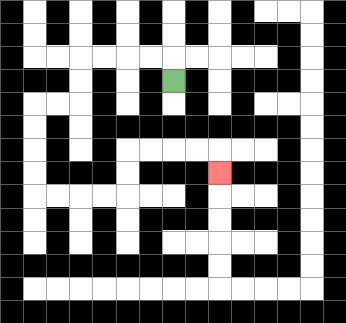{'start': '[7, 3]', 'end': '[9, 7]', 'path_directions': 'U,L,L,L,L,D,D,L,L,D,D,D,D,R,R,R,R,U,U,R,R,R,R,D', 'path_coordinates': '[[7, 3], [7, 2], [6, 2], [5, 2], [4, 2], [3, 2], [3, 3], [3, 4], [2, 4], [1, 4], [1, 5], [1, 6], [1, 7], [1, 8], [2, 8], [3, 8], [4, 8], [5, 8], [5, 7], [5, 6], [6, 6], [7, 6], [8, 6], [9, 6], [9, 7]]'}